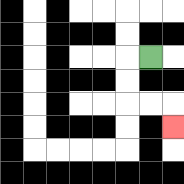{'start': '[6, 2]', 'end': '[7, 5]', 'path_directions': 'L,D,D,R,R,D', 'path_coordinates': '[[6, 2], [5, 2], [5, 3], [5, 4], [6, 4], [7, 4], [7, 5]]'}